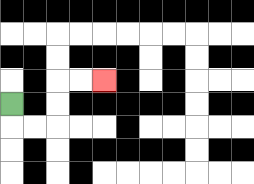{'start': '[0, 4]', 'end': '[4, 3]', 'path_directions': 'D,R,R,U,U,R,R', 'path_coordinates': '[[0, 4], [0, 5], [1, 5], [2, 5], [2, 4], [2, 3], [3, 3], [4, 3]]'}